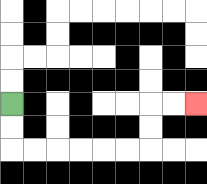{'start': '[0, 4]', 'end': '[8, 4]', 'path_directions': 'D,D,R,R,R,R,R,R,U,U,R,R', 'path_coordinates': '[[0, 4], [0, 5], [0, 6], [1, 6], [2, 6], [3, 6], [4, 6], [5, 6], [6, 6], [6, 5], [6, 4], [7, 4], [8, 4]]'}